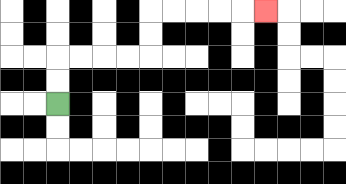{'start': '[2, 4]', 'end': '[11, 0]', 'path_directions': 'U,U,R,R,R,R,U,U,R,R,R,R,R', 'path_coordinates': '[[2, 4], [2, 3], [2, 2], [3, 2], [4, 2], [5, 2], [6, 2], [6, 1], [6, 0], [7, 0], [8, 0], [9, 0], [10, 0], [11, 0]]'}